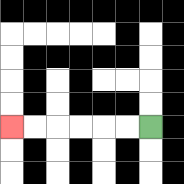{'start': '[6, 5]', 'end': '[0, 5]', 'path_directions': 'L,L,L,L,L,L', 'path_coordinates': '[[6, 5], [5, 5], [4, 5], [3, 5], [2, 5], [1, 5], [0, 5]]'}